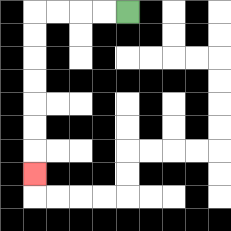{'start': '[5, 0]', 'end': '[1, 7]', 'path_directions': 'L,L,L,L,D,D,D,D,D,D,D', 'path_coordinates': '[[5, 0], [4, 0], [3, 0], [2, 0], [1, 0], [1, 1], [1, 2], [1, 3], [1, 4], [1, 5], [1, 6], [1, 7]]'}